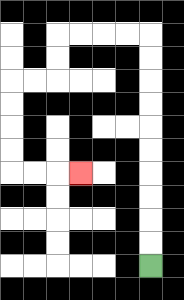{'start': '[6, 11]', 'end': '[3, 7]', 'path_directions': 'U,U,U,U,U,U,U,U,U,U,L,L,L,L,D,D,L,L,D,D,D,D,R,R,R', 'path_coordinates': '[[6, 11], [6, 10], [6, 9], [6, 8], [6, 7], [6, 6], [6, 5], [6, 4], [6, 3], [6, 2], [6, 1], [5, 1], [4, 1], [3, 1], [2, 1], [2, 2], [2, 3], [1, 3], [0, 3], [0, 4], [0, 5], [0, 6], [0, 7], [1, 7], [2, 7], [3, 7]]'}